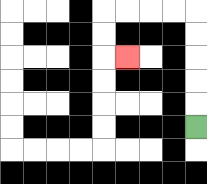{'start': '[8, 5]', 'end': '[5, 2]', 'path_directions': 'U,U,U,U,U,L,L,L,L,D,D,R', 'path_coordinates': '[[8, 5], [8, 4], [8, 3], [8, 2], [8, 1], [8, 0], [7, 0], [6, 0], [5, 0], [4, 0], [4, 1], [4, 2], [5, 2]]'}